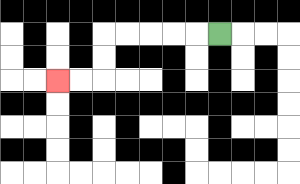{'start': '[9, 1]', 'end': '[2, 3]', 'path_directions': 'L,L,L,L,L,D,D,L,L', 'path_coordinates': '[[9, 1], [8, 1], [7, 1], [6, 1], [5, 1], [4, 1], [4, 2], [4, 3], [3, 3], [2, 3]]'}